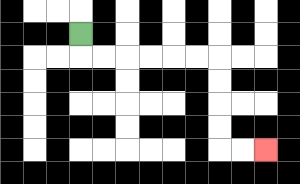{'start': '[3, 1]', 'end': '[11, 6]', 'path_directions': 'D,R,R,R,R,R,R,D,D,D,D,R,R', 'path_coordinates': '[[3, 1], [3, 2], [4, 2], [5, 2], [6, 2], [7, 2], [8, 2], [9, 2], [9, 3], [9, 4], [9, 5], [9, 6], [10, 6], [11, 6]]'}